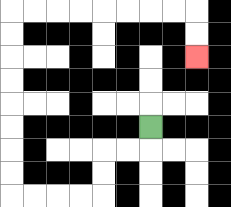{'start': '[6, 5]', 'end': '[8, 2]', 'path_directions': 'D,L,L,D,D,L,L,L,L,U,U,U,U,U,U,U,U,R,R,R,R,R,R,R,R,D,D', 'path_coordinates': '[[6, 5], [6, 6], [5, 6], [4, 6], [4, 7], [4, 8], [3, 8], [2, 8], [1, 8], [0, 8], [0, 7], [0, 6], [0, 5], [0, 4], [0, 3], [0, 2], [0, 1], [0, 0], [1, 0], [2, 0], [3, 0], [4, 0], [5, 0], [6, 0], [7, 0], [8, 0], [8, 1], [8, 2]]'}